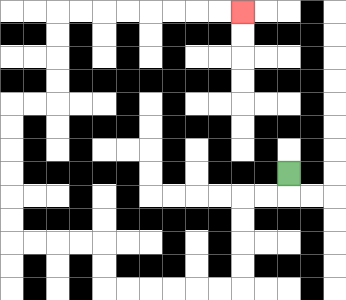{'start': '[12, 7]', 'end': '[10, 0]', 'path_directions': 'D,L,L,D,D,D,D,L,L,L,L,L,L,U,U,L,L,L,L,U,U,U,U,U,U,R,R,U,U,U,U,R,R,R,R,R,R,R,R', 'path_coordinates': '[[12, 7], [12, 8], [11, 8], [10, 8], [10, 9], [10, 10], [10, 11], [10, 12], [9, 12], [8, 12], [7, 12], [6, 12], [5, 12], [4, 12], [4, 11], [4, 10], [3, 10], [2, 10], [1, 10], [0, 10], [0, 9], [0, 8], [0, 7], [0, 6], [0, 5], [0, 4], [1, 4], [2, 4], [2, 3], [2, 2], [2, 1], [2, 0], [3, 0], [4, 0], [5, 0], [6, 0], [7, 0], [8, 0], [9, 0], [10, 0]]'}